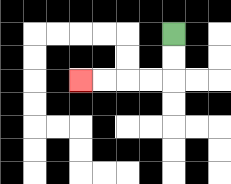{'start': '[7, 1]', 'end': '[3, 3]', 'path_directions': 'D,D,L,L,L,L', 'path_coordinates': '[[7, 1], [7, 2], [7, 3], [6, 3], [5, 3], [4, 3], [3, 3]]'}